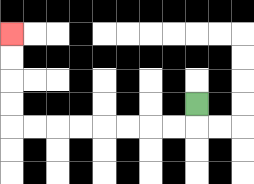{'start': '[8, 4]', 'end': '[0, 1]', 'path_directions': 'D,L,L,L,L,L,L,L,L,U,U,U,U', 'path_coordinates': '[[8, 4], [8, 5], [7, 5], [6, 5], [5, 5], [4, 5], [3, 5], [2, 5], [1, 5], [0, 5], [0, 4], [0, 3], [0, 2], [0, 1]]'}